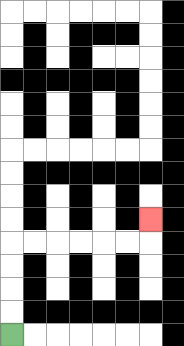{'start': '[0, 14]', 'end': '[6, 9]', 'path_directions': 'U,U,U,U,R,R,R,R,R,R,U', 'path_coordinates': '[[0, 14], [0, 13], [0, 12], [0, 11], [0, 10], [1, 10], [2, 10], [3, 10], [4, 10], [5, 10], [6, 10], [6, 9]]'}